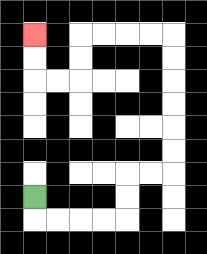{'start': '[1, 8]', 'end': '[1, 1]', 'path_directions': 'D,R,R,R,R,U,U,R,R,U,U,U,U,U,U,L,L,L,L,D,D,L,L,U,U', 'path_coordinates': '[[1, 8], [1, 9], [2, 9], [3, 9], [4, 9], [5, 9], [5, 8], [5, 7], [6, 7], [7, 7], [7, 6], [7, 5], [7, 4], [7, 3], [7, 2], [7, 1], [6, 1], [5, 1], [4, 1], [3, 1], [3, 2], [3, 3], [2, 3], [1, 3], [1, 2], [1, 1]]'}